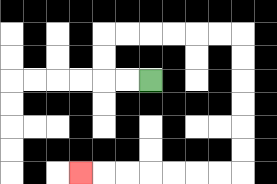{'start': '[6, 3]', 'end': '[3, 7]', 'path_directions': 'L,L,U,U,R,R,R,R,R,R,D,D,D,D,D,D,L,L,L,L,L,L,L', 'path_coordinates': '[[6, 3], [5, 3], [4, 3], [4, 2], [4, 1], [5, 1], [6, 1], [7, 1], [8, 1], [9, 1], [10, 1], [10, 2], [10, 3], [10, 4], [10, 5], [10, 6], [10, 7], [9, 7], [8, 7], [7, 7], [6, 7], [5, 7], [4, 7], [3, 7]]'}